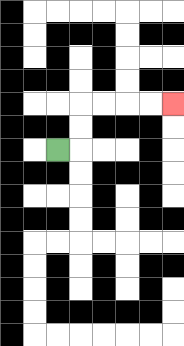{'start': '[2, 6]', 'end': '[7, 4]', 'path_directions': 'R,U,U,R,R,R,R', 'path_coordinates': '[[2, 6], [3, 6], [3, 5], [3, 4], [4, 4], [5, 4], [6, 4], [7, 4]]'}